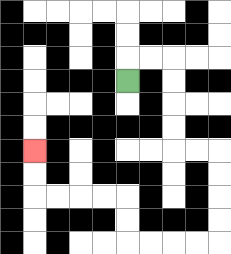{'start': '[5, 3]', 'end': '[1, 6]', 'path_directions': 'U,R,R,D,D,D,D,R,R,D,D,D,D,L,L,L,L,U,U,L,L,L,L,U,U', 'path_coordinates': '[[5, 3], [5, 2], [6, 2], [7, 2], [7, 3], [7, 4], [7, 5], [7, 6], [8, 6], [9, 6], [9, 7], [9, 8], [9, 9], [9, 10], [8, 10], [7, 10], [6, 10], [5, 10], [5, 9], [5, 8], [4, 8], [3, 8], [2, 8], [1, 8], [1, 7], [1, 6]]'}